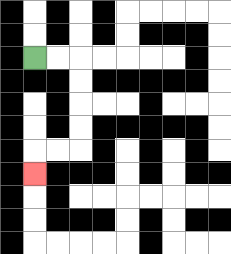{'start': '[1, 2]', 'end': '[1, 7]', 'path_directions': 'R,R,D,D,D,D,L,L,D', 'path_coordinates': '[[1, 2], [2, 2], [3, 2], [3, 3], [3, 4], [3, 5], [3, 6], [2, 6], [1, 6], [1, 7]]'}